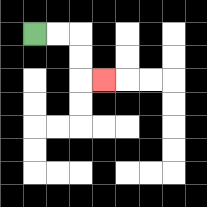{'start': '[1, 1]', 'end': '[4, 3]', 'path_directions': 'R,R,D,D,R', 'path_coordinates': '[[1, 1], [2, 1], [3, 1], [3, 2], [3, 3], [4, 3]]'}